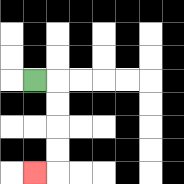{'start': '[1, 3]', 'end': '[1, 7]', 'path_directions': 'R,D,D,D,D,L', 'path_coordinates': '[[1, 3], [2, 3], [2, 4], [2, 5], [2, 6], [2, 7], [1, 7]]'}